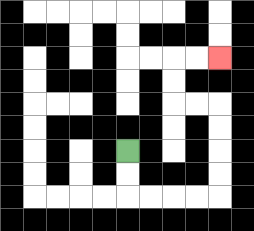{'start': '[5, 6]', 'end': '[9, 2]', 'path_directions': 'D,D,R,R,R,R,U,U,U,U,L,L,U,U,R,R', 'path_coordinates': '[[5, 6], [5, 7], [5, 8], [6, 8], [7, 8], [8, 8], [9, 8], [9, 7], [9, 6], [9, 5], [9, 4], [8, 4], [7, 4], [7, 3], [7, 2], [8, 2], [9, 2]]'}